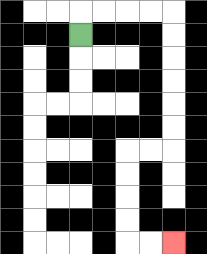{'start': '[3, 1]', 'end': '[7, 10]', 'path_directions': 'U,R,R,R,R,D,D,D,D,D,D,L,L,D,D,D,D,R,R', 'path_coordinates': '[[3, 1], [3, 0], [4, 0], [5, 0], [6, 0], [7, 0], [7, 1], [7, 2], [7, 3], [7, 4], [7, 5], [7, 6], [6, 6], [5, 6], [5, 7], [5, 8], [5, 9], [5, 10], [6, 10], [7, 10]]'}